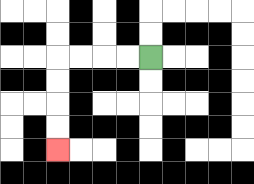{'start': '[6, 2]', 'end': '[2, 6]', 'path_directions': 'L,L,L,L,D,D,D,D', 'path_coordinates': '[[6, 2], [5, 2], [4, 2], [3, 2], [2, 2], [2, 3], [2, 4], [2, 5], [2, 6]]'}